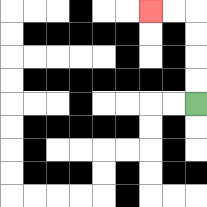{'start': '[8, 4]', 'end': '[6, 0]', 'path_directions': 'U,U,U,U,L,L', 'path_coordinates': '[[8, 4], [8, 3], [8, 2], [8, 1], [8, 0], [7, 0], [6, 0]]'}